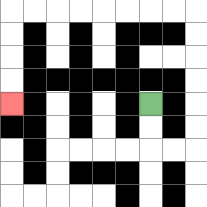{'start': '[6, 4]', 'end': '[0, 4]', 'path_directions': 'D,D,R,R,U,U,U,U,U,U,L,L,L,L,L,L,L,L,D,D,D,D', 'path_coordinates': '[[6, 4], [6, 5], [6, 6], [7, 6], [8, 6], [8, 5], [8, 4], [8, 3], [8, 2], [8, 1], [8, 0], [7, 0], [6, 0], [5, 0], [4, 0], [3, 0], [2, 0], [1, 0], [0, 0], [0, 1], [0, 2], [0, 3], [0, 4]]'}